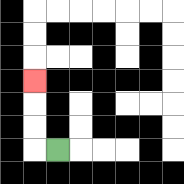{'start': '[2, 6]', 'end': '[1, 3]', 'path_directions': 'L,U,U,U', 'path_coordinates': '[[2, 6], [1, 6], [1, 5], [1, 4], [1, 3]]'}